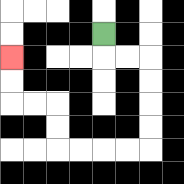{'start': '[4, 1]', 'end': '[0, 2]', 'path_directions': 'D,R,R,D,D,D,D,L,L,L,L,U,U,L,L,U,U', 'path_coordinates': '[[4, 1], [4, 2], [5, 2], [6, 2], [6, 3], [6, 4], [6, 5], [6, 6], [5, 6], [4, 6], [3, 6], [2, 6], [2, 5], [2, 4], [1, 4], [0, 4], [0, 3], [0, 2]]'}